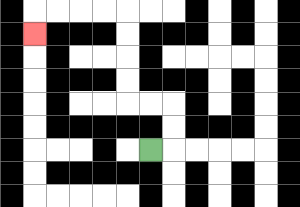{'start': '[6, 6]', 'end': '[1, 1]', 'path_directions': 'R,U,U,L,L,U,U,U,U,L,L,L,L,D', 'path_coordinates': '[[6, 6], [7, 6], [7, 5], [7, 4], [6, 4], [5, 4], [5, 3], [5, 2], [5, 1], [5, 0], [4, 0], [3, 0], [2, 0], [1, 0], [1, 1]]'}